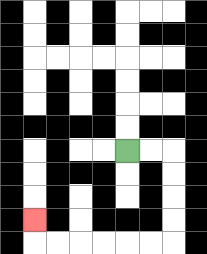{'start': '[5, 6]', 'end': '[1, 9]', 'path_directions': 'R,R,D,D,D,D,L,L,L,L,L,L,U', 'path_coordinates': '[[5, 6], [6, 6], [7, 6], [7, 7], [7, 8], [7, 9], [7, 10], [6, 10], [5, 10], [4, 10], [3, 10], [2, 10], [1, 10], [1, 9]]'}